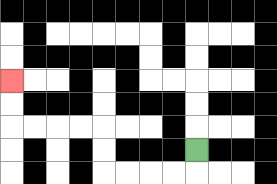{'start': '[8, 6]', 'end': '[0, 3]', 'path_directions': 'D,L,L,L,L,U,U,L,L,L,L,U,U', 'path_coordinates': '[[8, 6], [8, 7], [7, 7], [6, 7], [5, 7], [4, 7], [4, 6], [4, 5], [3, 5], [2, 5], [1, 5], [0, 5], [0, 4], [0, 3]]'}